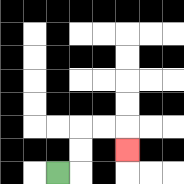{'start': '[2, 7]', 'end': '[5, 6]', 'path_directions': 'R,U,U,R,R,D', 'path_coordinates': '[[2, 7], [3, 7], [3, 6], [3, 5], [4, 5], [5, 5], [5, 6]]'}